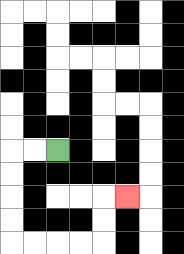{'start': '[2, 6]', 'end': '[5, 8]', 'path_directions': 'L,L,D,D,D,D,R,R,R,R,U,U,R', 'path_coordinates': '[[2, 6], [1, 6], [0, 6], [0, 7], [0, 8], [0, 9], [0, 10], [1, 10], [2, 10], [3, 10], [4, 10], [4, 9], [4, 8], [5, 8]]'}